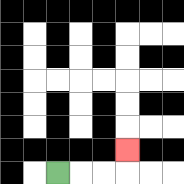{'start': '[2, 7]', 'end': '[5, 6]', 'path_directions': 'R,R,R,U', 'path_coordinates': '[[2, 7], [3, 7], [4, 7], [5, 7], [5, 6]]'}